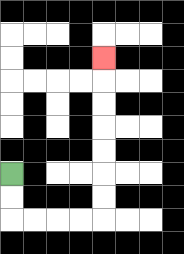{'start': '[0, 7]', 'end': '[4, 2]', 'path_directions': 'D,D,R,R,R,R,U,U,U,U,U,U,U', 'path_coordinates': '[[0, 7], [0, 8], [0, 9], [1, 9], [2, 9], [3, 9], [4, 9], [4, 8], [4, 7], [4, 6], [4, 5], [4, 4], [4, 3], [4, 2]]'}